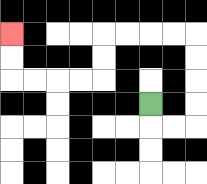{'start': '[6, 4]', 'end': '[0, 1]', 'path_directions': 'D,R,R,U,U,U,U,L,L,L,L,D,D,L,L,L,L,U,U', 'path_coordinates': '[[6, 4], [6, 5], [7, 5], [8, 5], [8, 4], [8, 3], [8, 2], [8, 1], [7, 1], [6, 1], [5, 1], [4, 1], [4, 2], [4, 3], [3, 3], [2, 3], [1, 3], [0, 3], [0, 2], [0, 1]]'}